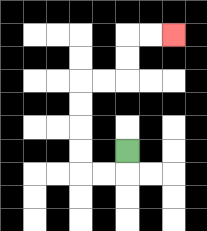{'start': '[5, 6]', 'end': '[7, 1]', 'path_directions': 'D,L,L,U,U,U,U,R,R,U,U,R,R', 'path_coordinates': '[[5, 6], [5, 7], [4, 7], [3, 7], [3, 6], [3, 5], [3, 4], [3, 3], [4, 3], [5, 3], [5, 2], [5, 1], [6, 1], [7, 1]]'}